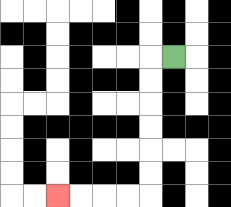{'start': '[7, 2]', 'end': '[2, 8]', 'path_directions': 'L,D,D,D,D,D,D,L,L,L,L', 'path_coordinates': '[[7, 2], [6, 2], [6, 3], [6, 4], [6, 5], [6, 6], [6, 7], [6, 8], [5, 8], [4, 8], [3, 8], [2, 8]]'}